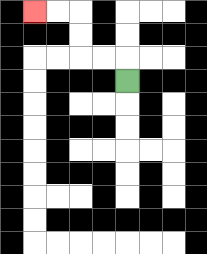{'start': '[5, 3]', 'end': '[1, 0]', 'path_directions': 'U,L,L,U,U,L,L', 'path_coordinates': '[[5, 3], [5, 2], [4, 2], [3, 2], [3, 1], [3, 0], [2, 0], [1, 0]]'}